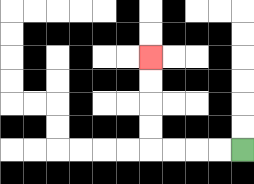{'start': '[10, 6]', 'end': '[6, 2]', 'path_directions': 'L,L,L,L,U,U,U,U', 'path_coordinates': '[[10, 6], [9, 6], [8, 6], [7, 6], [6, 6], [6, 5], [6, 4], [6, 3], [6, 2]]'}